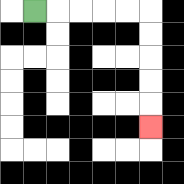{'start': '[1, 0]', 'end': '[6, 5]', 'path_directions': 'R,R,R,R,R,D,D,D,D,D', 'path_coordinates': '[[1, 0], [2, 0], [3, 0], [4, 0], [5, 0], [6, 0], [6, 1], [6, 2], [6, 3], [6, 4], [6, 5]]'}